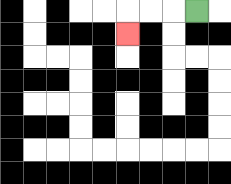{'start': '[8, 0]', 'end': '[5, 1]', 'path_directions': 'L,L,L,D', 'path_coordinates': '[[8, 0], [7, 0], [6, 0], [5, 0], [5, 1]]'}